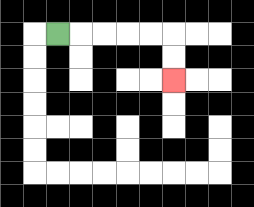{'start': '[2, 1]', 'end': '[7, 3]', 'path_directions': 'R,R,R,R,R,D,D', 'path_coordinates': '[[2, 1], [3, 1], [4, 1], [5, 1], [6, 1], [7, 1], [7, 2], [7, 3]]'}